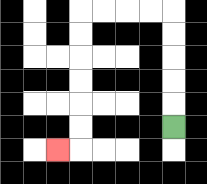{'start': '[7, 5]', 'end': '[2, 6]', 'path_directions': 'U,U,U,U,U,L,L,L,L,D,D,D,D,D,D,L', 'path_coordinates': '[[7, 5], [7, 4], [7, 3], [7, 2], [7, 1], [7, 0], [6, 0], [5, 0], [4, 0], [3, 0], [3, 1], [3, 2], [3, 3], [3, 4], [3, 5], [3, 6], [2, 6]]'}